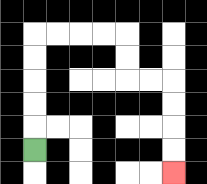{'start': '[1, 6]', 'end': '[7, 7]', 'path_directions': 'U,U,U,U,U,R,R,R,R,D,D,R,R,D,D,D,D', 'path_coordinates': '[[1, 6], [1, 5], [1, 4], [1, 3], [1, 2], [1, 1], [2, 1], [3, 1], [4, 1], [5, 1], [5, 2], [5, 3], [6, 3], [7, 3], [7, 4], [7, 5], [7, 6], [7, 7]]'}